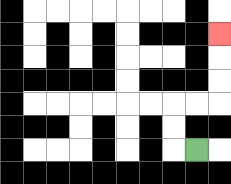{'start': '[8, 6]', 'end': '[9, 1]', 'path_directions': 'L,U,U,R,R,U,U,U', 'path_coordinates': '[[8, 6], [7, 6], [7, 5], [7, 4], [8, 4], [9, 4], [9, 3], [9, 2], [9, 1]]'}